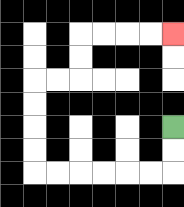{'start': '[7, 5]', 'end': '[7, 1]', 'path_directions': 'D,D,L,L,L,L,L,L,U,U,U,U,R,R,U,U,R,R,R,R', 'path_coordinates': '[[7, 5], [7, 6], [7, 7], [6, 7], [5, 7], [4, 7], [3, 7], [2, 7], [1, 7], [1, 6], [1, 5], [1, 4], [1, 3], [2, 3], [3, 3], [3, 2], [3, 1], [4, 1], [5, 1], [6, 1], [7, 1]]'}